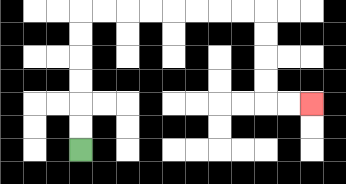{'start': '[3, 6]', 'end': '[13, 4]', 'path_directions': 'U,U,U,U,U,U,R,R,R,R,R,R,R,R,D,D,D,D,R,R', 'path_coordinates': '[[3, 6], [3, 5], [3, 4], [3, 3], [3, 2], [3, 1], [3, 0], [4, 0], [5, 0], [6, 0], [7, 0], [8, 0], [9, 0], [10, 0], [11, 0], [11, 1], [11, 2], [11, 3], [11, 4], [12, 4], [13, 4]]'}